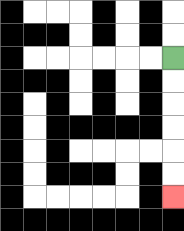{'start': '[7, 2]', 'end': '[7, 8]', 'path_directions': 'D,D,D,D,D,D', 'path_coordinates': '[[7, 2], [7, 3], [7, 4], [7, 5], [7, 6], [7, 7], [7, 8]]'}